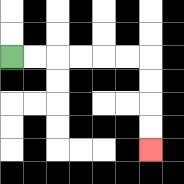{'start': '[0, 2]', 'end': '[6, 6]', 'path_directions': 'R,R,R,R,R,R,D,D,D,D', 'path_coordinates': '[[0, 2], [1, 2], [2, 2], [3, 2], [4, 2], [5, 2], [6, 2], [6, 3], [6, 4], [6, 5], [6, 6]]'}